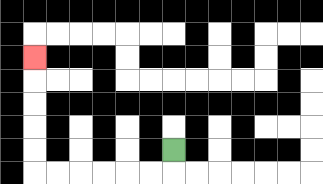{'start': '[7, 6]', 'end': '[1, 2]', 'path_directions': 'D,L,L,L,L,L,L,U,U,U,U,U', 'path_coordinates': '[[7, 6], [7, 7], [6, 7], [5, 7], [4, 7], [3, 7], [2, 7], [1, 7], [1, 6], [1, 5], [1, 4], [1, 3], [1, 2]]'}